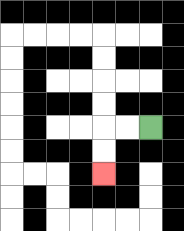{'start': '[6, 5]', 'end': '[4, 7]', 'path_directions': 'L,L,D,D', 'path_coordinates': '[[6, 5], [5, 5], [4, 5], [4, 6], [4, 7]]'}